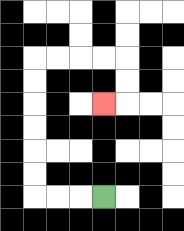{'start': '[4, 8]', 'end': '[4, 4]', 'path_directions': 'L,L,L,U,U,U,U,U,U,R,R,R,R,D,D,L', 'path_coordinates': '[[4, 8], [3, 8], [2, 8], [1, 8], [1, 7], [1, 6], [1, 5], [1, 4], [1, 3], [1, 2], [2, 2], [3, 2], [4, 2], [5, 2], [5, 3], [5, 4], [4, 4]]'}